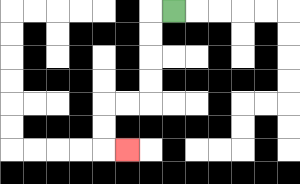{'start': '[7, 0]', 'end': '[5, 6]', 'path_directions': 'L,D,D,D,D,L,L,D,D,R', 'path_coordinates': '[[7, 0], [6, 0], [6, 1], [6, 2], [6, 3], [6, 4], [5, 4], [4, 4], [4, 5], [4, 6], [5, 6]]'}